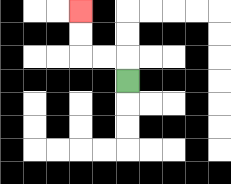{'start': '[5, 3]', 'end': '[3, 0]', 'path_directions': 'U,L,L,U,U', 'path_coordinates': '[[5, 3], [5, 2], [4, 2], [3, 2], [3, 1], [3, 0]]'}